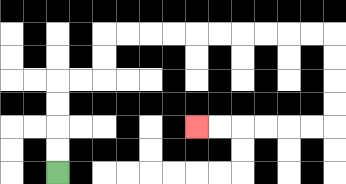{'start': '[2, 7]', 'end': '[8, 5]', 'path_directions': 'U,U,U,U,R,R,U,U,R,R,R,R,R,R,R,R,R,R,D,D,D,D,L,L,L,L,L,L', 'path_coordinates': '[[2, 7], [2, 6], [2, 5], [2, 4], [2, 3], [3, 3], [4, 3], [4, 2], [4, 1], [5, 1], [6, 1], [7, 1], [8, 1], [9, 1], [10, 1], [11, 1], [12, 1], [13, 1], [14, 1], [14, 2], [14, 3], [14, 4], [14, 5], [13, 5], [12, 5], [11, 5], [10, 5], [9, 5], [8, 5]]'}